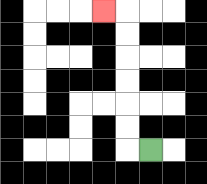{'start': '[6, 6]', 'end': '[4, 0]', 'path_directions': 'L,U,U,U,U,U,U,L', 'path_coordinates': '[[6, 6], [5, 6], [5, 5], [5, 4], [5, 3], [5, 2], [5, 1], [5, 0], [4, 0]]'}